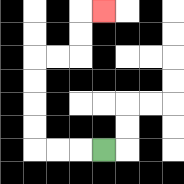{'start': '[4, 6]', 'end': '[4, 0]', 'path_directions': 'L,L,L,U,U,U,U,R,R,U,U,R', 'path_coordinates': '[[4, 6], [3, 6], [2, 6], [1, 6], [1, 5], [1, 4], [1, 3], [1, 2], [2, 2], [3, 2], [3, 1], [3, 0], [4, 0]]'}